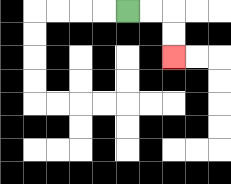{'start': '[5, 0]', 'end': '[7, 2]', 'path_directions': 'R,R,D,D', 'path_coordinates': '[[5, 0], [6, 0], [7, 0], [7, 1], [7, 2]]'}